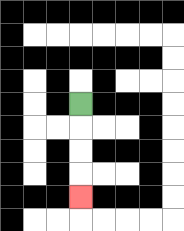{'start': '[3, 4]', 'end': '[3, 8]', 'path_directions': 'D,D,D,D', 'path_coordinates': '[[3, 4], [3, 5], [3, 6], [3, 7], [3, 8]]'}